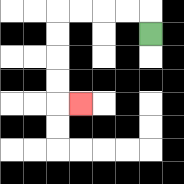{'start': '[6, 1]', 'end': '[3, 4]', 'path_directions': 'U,L,L,L,L,D,D,D,D,R', 'path_coordinates': '[[6, 1], [6, 0], [5, 0], [4, 0], [3, 0], [2, 0], [2, 1], [2, 2], [2, 3], [2, 4], [3, 4]]'}